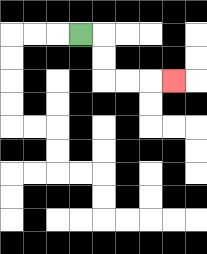{'start': '[3, 1]', 'end': '[7, 3]', 'path_directions': 'R,D,D,R,R,R', 'path_coordinates': '[[3, 1], [4, 1], [4, 2], [4, 3], [5, 3], [6, 3], [7, 3]]'}